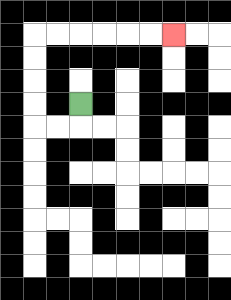{'start': '[3, 4]', 'end': '[7, 1]', 'path_directions': 'D,L,L,U,U,U,U,R,R,R,R,R,R', 'path_coordinates': '[[3, 4], [3, 5], [2, 5], [1, 5], [1, 4], [1, 3], [1, 2], [1, 1], [2, 1], [3, 1], [4, 1], [5, 1], [6, 1], [7, 1]]'}